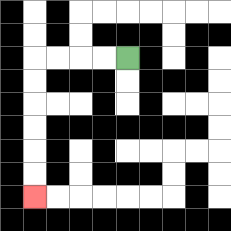{'start': '[5, 2]', 'end': '[1, 8]', 'path_directions': 'L,L,L,L,D,D,D,D,D,D', 'path_coordinates': '[[5, 2], [4, 2], [3, 2], [2, 2], [1, 2], [1, 3], [1, 4], [1, 5], [1, 6], [1, 7], [1, 8]]'}